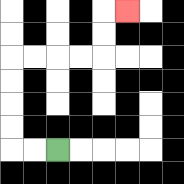{'start': '[2, 6]', 'end': '[5, 0]', 'path_directions': 'L,L,U,U,U,U,R,R,R,R,U,U,R', 'path_coordinates': '[[2, 6], [1, 6], [0, 6], [0, 5], [0, 4], [0, 3], [0, 2], [1, 2], [2, 2], [3, 2], [4, 2], [4, 1], [4, 0], [5, 0]]'}